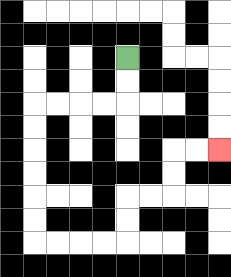{'start': '[5, 2]', 'end': '[9, 6]', 'path_directions': 'D,D,L,L,L,L,D,D,D,D,D,D,R,R,R,R,U,U,R,R,U,U,R,R', 'path_coordinates': '[[5, 2], [5, 3], [5, 4], [4, 4], [3, 4], [2, 4], [1, 4], [1, 5], [1, 6], [1, 7], [1, 8], [1, 9], [1, 10], [2, 10], [3, 10], [4, 10], [5, 10], [5, 9], [5, 8], [6, 8], [7, 8], [7, 7], [7, 6], [8, 6], [9, 6]]'}